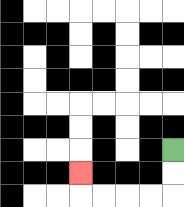{'start': '[7, 6]', 'end': '[3, 7]', 'path_directions': 'D,D,L,L,L,L,U', 'path_coordinates': '[[7, 6], [7, 7], [7, 8], [6, 8], [5, 8], [4, 8], [3, 8], [3, 7]]'}